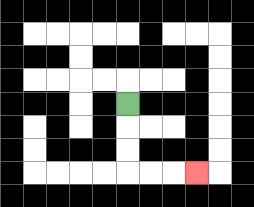{'start': '[5, 4]', 'end': '[8, 7]', 'path_directions': 'D,D,D,R,R,R', 'path_coordinates': '[[5, 4], [5, 5], [5, 6], [5, 7], [6, 7], [7, 7], [8, 7]]'}